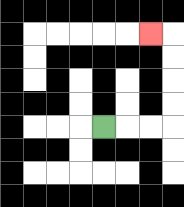{'start': '[4, 5]', 'end': '[6, 1]', 'path_directions': 'R,R,R,U,U,U,U,L', 'path_coordinates': '[[4, 5], [5, 5], [6, 5], [7, 5], [7, 4], [7, 3], [7, 2], [7, 1], [6, 1]]'}